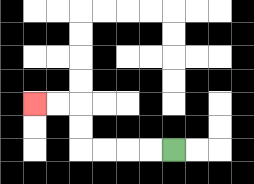{'start': '[7, 6]', 'end': '[1, 4]', 'path_directions': 'L,L,L,L,U,U,L,L', 'path_coordinates': '[[7, 6], [6, 6], [5, 6], [4, 6], [3, 6], [3, 5], [3, 4], [2, 4], [1, 4]]'}